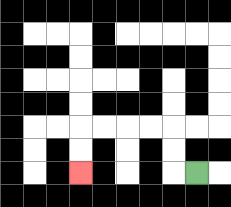{'start': '[8, 7]', 'end': '[3, 7]', 'path_directions': 'L,U,U,L,L,L,L,D,D', 'path_coordinates': '[[8, 7], [7, 7], [7, 6], [7, 5], [6, 5], [5, 5], [4, 5], [3, 5], [3, 6], [3, 7]]'}